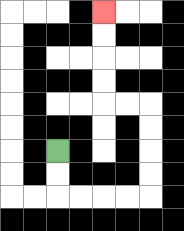{'start': '[2, 6]', 'end': '[4, 0]', 'path_directions': 'D,D,R,R,R,R,U,U,U,U,L,L,U,U,U,U', 'path_coordinates': '[[2, 6], [2, 7], [2, 8], [3, 8], [4, 8], [5, 8], [6, 8], [6, 7], [6, 6], [6, 5], [6, 4], [5, 4], [4, 4], [4, 3], [4, 2], [4, 1], [4, 0]]'}